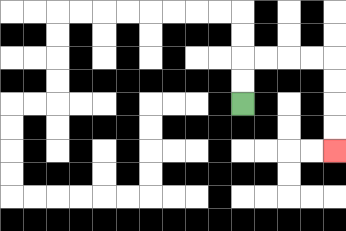{'start': '[10, 4]', 'end': '[14, 6]', 'path_directions': 'U,U,R,R,R,R,D,D,D,D', 'path_coordinates': '[[10, 4], [10, 3], [10, 2], [11, 2], [12, 2], [13, 2], [14, 2], [14, 3], [14, 4], [14, 5], [14, 6]]'}